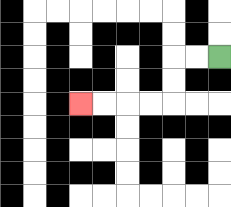{'start': '[9, 2]', 'end': '[3, 4]', 'path_directions': 'L,L,D,D,L,L,L,L', 'path_coordinates': '[[9, 2], [8, 2], [7, 2], [7, 3], [7, 4], [6, 4], [5, 4], [4, 4], [3, 4]]'}